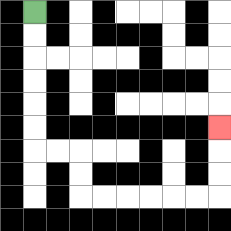{'start': '[1, 0]', 'end': '[9, 5]', 'path_directions': 'D,D,D,D,D,D,R,R,D,D,R,R,R,R,R,R,U,U,U', 'path_coordinates': '[[1, 0], [1, 1], [1, 2], [1, 3], [1, 4], [1, 5], [1, 6], [2, 6], [3, 6], [3, 7], [3, 8], [4, 8], [5, 8], [6, 8], [7, 8], [8, 8], [9, 8], [9, 7], [9, 6], [9, 5]]'}